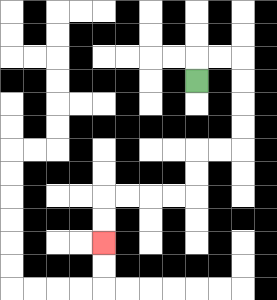{'start': '[8, 3]', 'end': '[4, 10]', 'path_directions': 'U,R,R,D,D,D,D,L,L,D,D,L,L,L,L,D,D', 'path_coordinates': '[[8, 3], [8, 2], [9, 2], [10, 2], [10, 3], [10, 4], [10, 5], [10, 6], [9, 6], [8, 6], [8, 7], [8, 8], [7, 8], [6, 8], [5, 8], [4, 8], [4, 9], [4, 10]]'}